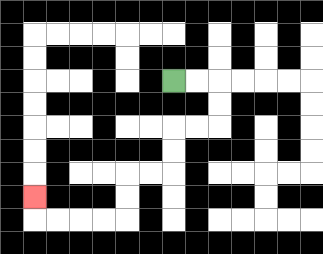{'start': '[7, 3]', 'end': '[1, 8]', 'path_directions': 'R,R,D,D,L,L,D,D,L,L,D,D,L,L,L,L,U', 'path_coordinates': '[[7, 3], [8, 3], [9, 3], [9, 4], [9, 5], [8, 5], [7, 5], [7, 6], [7, 7], [6, 7], [5, 7], [5, 8], [5, 9], [4, 9], [3, 9], [2, 9], [1, 9], [1, 8]]'}